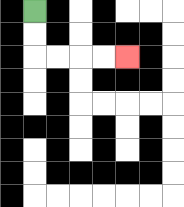{'start': '[1, 0]', 'end': '[5, 2]', 'path_directions': 'D,D,R,R,R,R', 'path_coordinates': '[[1, 0], [1, 1], [1, 2], [2, 2], [3, 2], [4, 2], [5, 2]]'}